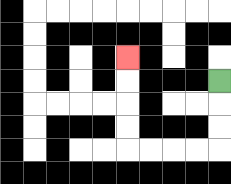{'start': '[9, 3]', 'end': '[5, 2]', 'path_directions': 'D,D,D,L,L,L,L,U,U,U,U', 'path_coordinates': '[[9, 3], [9, 4], [9, 5], [9, 6], [8, 6], [7, 6], [6, 6], [5, 6], [5, 5], [5, 4], [5, 3], [5, 2]]'}